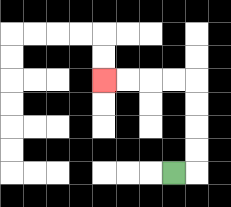{'start': '[7, 7]', 'end': '[4, 3]', 'path_directions': 'R,U,U,U,U,L,L,L,L', 'path_coordinates': '[[7, 7], [8, 7], [8, 6], [8, 5], [8, 4], [8, 3], [7, 3], [6, 3], [5, 3], [4, 3]]'}